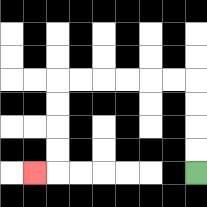{'start': '[8, 7]', 'end': '[1, 7]', 'path_directions': 'U,U,U,U,L,L,L,L,L,L,D,D,D,D,L', 'path_coordinates': '[[8, 7], [8, 6], [8, 5], [8, 4], [8, 3], [7, 3], [6, 3], [5, 3], [4, 3], [3, 3], [2, 3], [2, 4], [2, 5], [2, 6], [2, 7], [1, 7]]'}